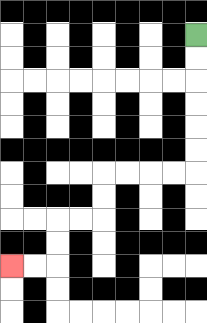{'start': '[8, 1]', 'end': '[0, 11]', 'path_directions': 'D,D,D,D,D,D,L,L,L,L,D,D,L,L,D,D,L,L', 'path_coordinates': '[[8, 1], [8, 2], [8, 3], [8, 4], [8, 5], [8, 6], [8, 7], [7, 7], [6, 7], [5, 7], [4, 7], [4, 8], [4, 9], [3, 9], [2, 9], [2, 10], [2, 11], [1, 11], [0, 11]]'}